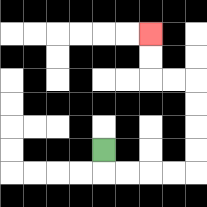{'start': '[4, 6]', 'end': '[6, 1]', 'path_directions': 'D,R,R,R,R,U,U,U,U,L,L,U,U', 'path_coordinates': '[[4, 6], [4, 7], [5, 7], [6, 7], [7, 7], [8, 7], [8, 6], [8, 5], [8, 4], [8, 3], [7, 3], [6, 3], [6, 2], [6, 1]]'}